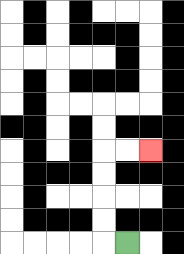{'start': '[5, 10]', 'end': '[6, 6]', 'path_directions': 'L,U,U,U,U,R,R', 'path_coordinates': '[[5, 10], [4, 10], [4, 9], [4, 8], [4, 7], [4, 6], [5, 6], [6, 6]]'}